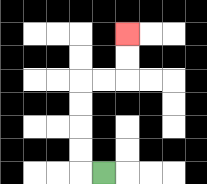{'start': '[4, 7]', 'end': '[5, 1]', 'path_directions': 'L,U,U,U,U,R,R,U,U', 'path_coordinates': '[[4, 7], [3, 7], [3, 6], [3, 5], [3, 4], [3, 3], [4, 3], [5, 3], [5, 2], [5, 1]]'}